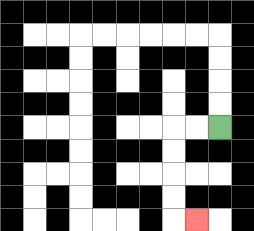{'start': '[9, 5]', 'end': '[8, 9]', 'path_directions': 'L,L,D,D,D,D,R', 'path_coordinates': '[[9, 5], [8, 5], [7, 5], [7, 6], [7, 7], [7, 8], [7, 9], [8, 9]]'}